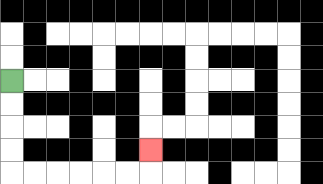{'start': '[0, 3]', 'end': '[6, 6]', 'path_directions': 'D,D,D,D,R,R,R,R,R,R,U', 'path_coordinates': '[[0, 3], [0, 4], [0, 5], [0, 6], [0, 7], [1, 7], [2, 7], [3, 7], [4, 7], [5, 7], [6, 7], [6, 6]]'}